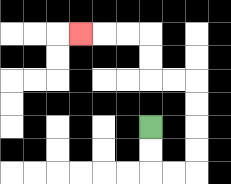{'start': '[6, 5]', 'end': '[3, 1]', 'path_directions': 'D,D,R,R,U,U,U,U,L,L,U,U,L,L,L', 'path_coordinates': '[[6, 5], [6, 6], [6, 7], [7, 7], [8, 7], [8, 6], [8, 5], [8, 4], [8, 3], [7, 3], [6, 3], [6, 2], [6, 1], [5, 1], [4, 1], [3, 1]]'}